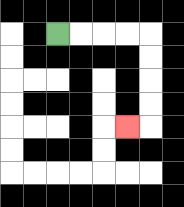{'start': '[2, 1]', 'end': '[5, 5]', 'path_directions': 'R,R,R,R,D,D,D,D,L', 'path_coordinates': '[[2, 1], [3, 1], [4, 1], [5, 1], [6, 1], [6, 2], [6, 3], [6, 4], [6, 5], [5, 5]]'}